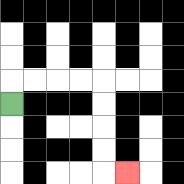{'start': '[0, 4]', 'end': '[5, 7]', 'path_directions': 'U,R,R,R,R,D,D,D,D,R', 'path_coordinates': '[[0, 4], [0, 3], [1, 3], [2, 3], [3, 3], [4, 3], [4, 4], [4, 5], [4, 6], [4, 7], [5, 7]]'}